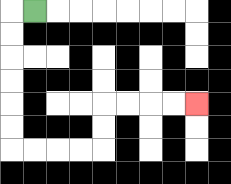{'start': '[1, 0]', 'end': '[8, 4]', 'path_directions': 'L,D,D,D,D,D,D,R,R,R,R,U,U,R,R,R,R', 'path_coordinates': '[[1, 0], [0, 0], [0, 1], [0, 2], [0, 3], [0, 4], [0, 5], [0, 6], [1, 6], [2, 6], [3, 6], [4, 6], [4, 5], [4, 4], [5, 4], [6, 4], [7, 4], [8, 4]]'}